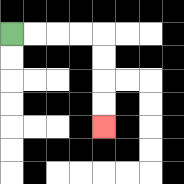{'start': '[0, 1]', 'end': '[4, 5]', 'path_directions': 'R,R,R,R,D,D,D,D', 'path_coordinates': '[[0, 1], [1, 1], [2, 1], [3, 1], [4, 1], [4, 2], [4, 3], [4, 4], [4, 5]]'}